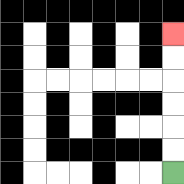{'start': '[7, 7]', 'end': '[7, 1]', 'path_directions': 'U,U,U,U,U,U', 'path_coordinates': '[[7, 7], [7, 6], [7, 5], [7, 4], [7, 3], [7, 2], [7, 1]]'}